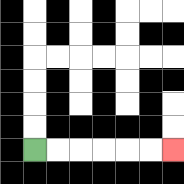{'start': '[1, 6]', 'end': '[7, 6]', 'path_directions': 'R,R,R,R,R,R', 'path_coordinates': '[[1, 6], [2, 6], [3, 6], [4, 6], [5, 6], [6, 6], [7, 6]]'}